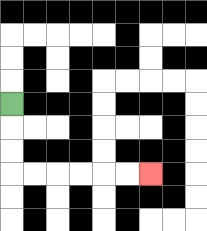{'start': '[0, 4]', 'end': '[6, 7]', 'path_directions': 'D,D,D,R,R,R,R,R,R', 'path_coordinates': '[[0, 4], [0, 5], [0, 6], [0, 7], [1, 7], [2, 7], [3, 7], [4, 7], [5, 7], [6, 7]]'}